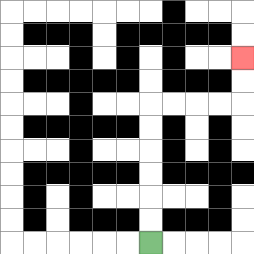{'start': '[6, 10]', 'end': '[10, 2]', 'path_directions': 'U,U,U,U,U,U,R,R,R,R,U,U', 'path_coordinates': '[[6, 10], [6, 9], [6, 8], [6, 7], [6, 6], [6, 5], [6, 4], [7, 4], [8, 4], [9, 4], [10, 4], [10, 3], [10, 2]]'}